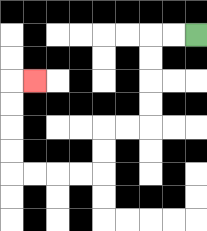{'start': '[8, 1]', 'end': '[1, 3]', 'path_directions': 'L,L,D,D,D,D,L,L,D,D,L,L,L,L,U,U,U,U,R', 'path_coordinates': '[[8, 1], [7, 1], [6, 1], [6, 2], [6, 3], [6, 4], [6, 5], [5, 5], [4, 5], [4, 6], [4, 7], [3, 7], [2, 7], [1, 7], [0, 7], [0, 6], [0, 5], [0, 4], [0, 3], [1, 3]]'}